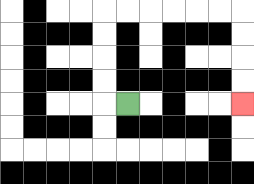{'start': '[5, 4]', 'end': '[10, 4]', 'path_directions': 'L,U,U,U,U,R,R,R,R,R,R,D,D,D,D', 'path_coordinates': '[[5, 4], [4, 4], [4, 3], [4, 2], [4, 1], [4, 0], [5, 0], [6, 0], [7, 0], [8, 0], [9, 0], [10, 0], [10, 1], [10, 2], [10, 3], [10, 4]]'}